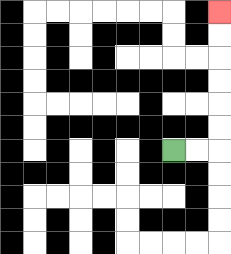{'start': '[7, 6]', 'end': '[9, 0]', 'path_directions': 'R,R,U,U,U,U,U,U', 'path_coordinates': '[[7, 6], [8, 6], [9, 6], [9, 5], [9, 4], [9, 3], [9, 2], [9, 1], [9, 0]]'}